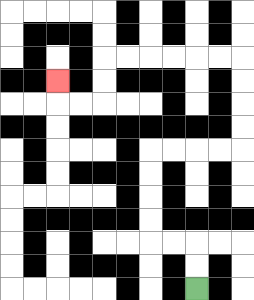{'start': '[8, 12]', 'end': '[2, 3]', 'path_directions': 'U,U,L,L,U,U,U,U,R,R,R,R,U,U,U,U,L,L,L,L,L,L,D,D,L,L,U', 'path_coordinates': '[[8, 12], [8, 11], [8, 10], [7, 10], [6, 10], [6, 9], [6, 8], [6, 7], [6, 6], [7, 6], [8, 6], [9, 6], [10, 6], [10, 5], [10, 4], [10, 3], [10, 2], [9, 2], [8, 2], [7, 2], [6, 2], [5, 2], [4, 2], [4, 3], [4, 4], [3, 4], [2, 4], [2, 3]]'}